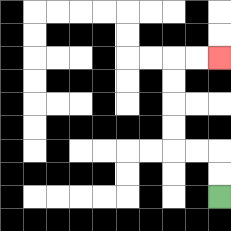{'start': '[9, 8]', 'end': '[9, 2]', 'path_directions': 'U,U,L,L,U,U,U,U,R,R', 'path_coordinates': '[[9, 8], [9, 7], [9, 6], [8, 6], [7, 6], [7, 5], [7, 4], [7, 3], [7, 2], [8, 2], [9, 2]]'}